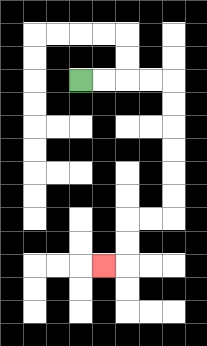{'start': '[3, 3]', 'end': '[4, 11]', 'path_directions': 'R,R,R,R,D,D,D,D,D,D,L,L,D,D,L', 'path_coordinates': '[[3, 3], [4, 3], [5, 3], [6, 3], [7, 3], [7, 4], [7, 5], [7, 6], [7, 7], [7, 8], [7, 9], [6, 9], [5, 9], [5, 10], [5, 11], [4, 11]]'}